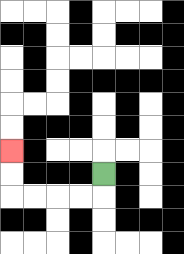{'start': '[4, 7]', 'end': '[0, 6]', 'path_directions': 'D,L,L,L,L,U,U', 'path_coordinates': '[[4, 7], [4, 8], [3, 8], [2, 8], [1, 8], [0, 8], [0, 7], [0, 6]]'}